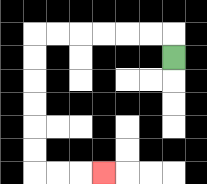{'start': '[7, 2]', 'end': '[4, 7]', 'path_directions': 'U,L,L,L,L,L,L,D,D,D,D,D,D,R,R,R', 'path_coordinates': '[[7, 2], [7, 1], [6, 1], [5, 1], [4, 1], [3, 1], [2, 1], [1, 1], [1, 2], [1, 3], [1, 4], [1, 5], [1, 6], [1, 7], [2, 7], [3, 7], [4, 7]]'}